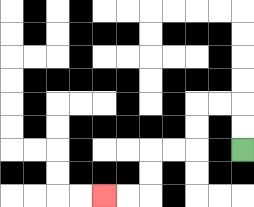{'start': '[10, 6]', 'end': '[4, 8]', 'path_directions': 'U,U,L,L,D,D,L,L,D,D,L,L', 'path_coordinates': '[[10, 6], [10, 5], [10, 4], [9, 4], [8, 4], [8, 5], [8, 6], [7, 6], [6, 6], [6, 7], [6, 8], [5, 8], [4, 8]]'}